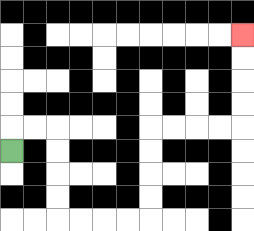{'start': '[0, 6]', 'end': '[10, 1]', 'path_directions': 'U,R,R,D,D,D,D,R,R,R,R,U,U,U,U,R,R,R,R,U,U,U,U', 'path_coordinates': '[[0, 6], [0, 5], [1, 5], [2, 5], [2, 6], [2, 7], [2, 8], [2, 9], [3, 9], [4, 9], [5, 9], [6, 9], [6, 8], [6, 7], [6, 6], [6, 5], [7, 5], [8, 5], [9, 5], [10, 5], [10, 4], [10, 3], [10, 2], [10, 1]]'}